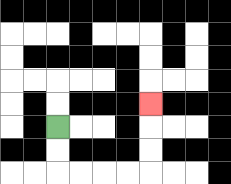{'start': '[2, 5]', 'end': '[6, 4]', 'path_directions': 'D,D,R,R,R,R,U,U,U', 'path_coordinates': '[[2, 5], [2, 6], [2, 7], [3, 7], [4, 7], [5, 7], [6, 7], [6, 6], [6, 5], [6, 4]]'}